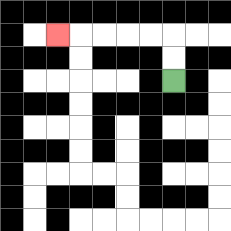{'start': '[7, 3]', 'end': '[2, 1]', 'path_directions': 'U,U,L,L,L,L,L', 'path_coordinates': '[[7, 3], [7, 2], [7, 1], [6, 1], [5, 1], [4, 1], [3, 1], [2, 1]]'}